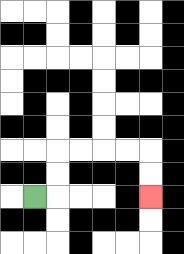{'start': '[1, 8]', 'end': '[6, 8]', 'path_directions': 'R,U,U,R,R,R,R,D,D', 'path_coordinates': '[[1, 8], [2, 8], [2, 7], [2, 6], [3, 6], [4, 6], [5, 6], [6, 6], [6, 7], [6, 8]]'}